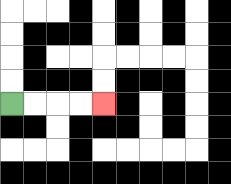{'start': '[0, 4]', 'end': '[4, 4]', 'path_directions': 'R,R,R,R', 'path_coordinates': '[[0, 4], [1, 4], [2, 4], [3, 4], [4, 4]]'}